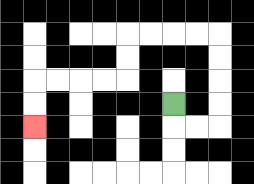{'start': '[7, 4]', 'end': '[1, 5]', 'path_directions': 'D,R,R,U,U,U,U,L,L,L,L,D,D,L,L,L,L,D,D', 'path_coordinates': '[[7, 4], [7, 5], [8, 5], [9, 5], [9, 4], [9, 3], [9, 2], [9, 1], [8, 1], [7, 1], [6, 1], [5, 1], [5, 2], [5, 3], [4, 3], [3, 3], [2, 3], [1, 3], [1, 4], [1, 5]]'}